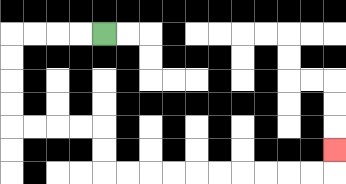{'start': '[4, 1]', 'end': '[14, 6]', 'path_directions': 'L,L,L,L,D,D,D,D,R,R,R,R,D,D,R,R,R,R,R,R,R,R,R,R,U', 'path_coordinates': '[[4, 1], [3, 1], [2, 1], [1, 1], [0, 1], [0, 2], [0, 3], [0, 4], [0, 5], [1, 5], [2, 5], [3, 5], [4, 5], [4, 6], [4, 7], [5, 7], [6, 7], [7, 7], [8, 7], [9, 7], [10, 7], [11, 7], [12, 7], [13, 7], [14, 7], [14, 6]]'}